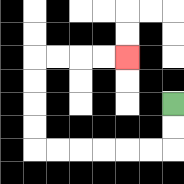{'start': '[7, 4]', 'end': '[5, 2]', 'path_directions': 'D,D,L,L,L,L,L,L,U,U,U,U,R,R,R,R', 'path_coordinates': '[[7, 4], [7, 5], [7, 6], [6, 6], [5, 6], [4, 6], [3, 6], [2, 6], [1, 6], [1, 5], [1, 4], [1, 3], [1, 2], [2, 2], [3, 2], [4, 2], [5, 2]]'}